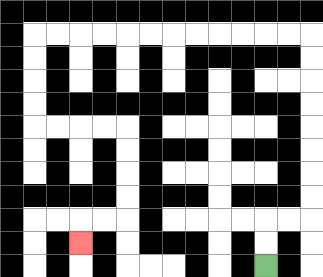{'start': '[11, 11]', 'end': '[3, 10]', 'path_directions': 'U,U,R,R,U,U,U,U,U,U,U,U,L,L,L,L,L,L,L,L,L,L,L,L,D,D,D,D,R,R,R,R,D,D,D,D,L,L,D', 'path_coordinates': '[[11, 11], [11, 10], [11, 9], [12, 9], [13, 9], [13, 8], [13, 7], [13, 6], [13, 5], [13, 4], [13, 3], [13, 2], [13, 1], [12, 1], [11, 1], [10, 1], [9, 1], [8, 1], [7, 1], [6, 1], [5, 1], [4, 1], [3, 1], [2, 1], [1, 1], [1, 2], [1, 3], [1, 4], [1, 5], [2, 5], [3, 5], [4, 5], [5, 5], [5, 6], [5, 7], [5, 8], [5, 9], [4, 9], [3, 9], [3, 10]]'}